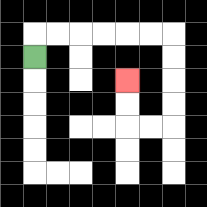{'start': '[1, 2]', 'end': '[5, 3]', 'path_directions': 'U,R,R,R,R,R,R,D,D,D,D,L,L,U,U', 'path_coordinates': '[[1, 2], [1, 1], [2, 1], [3, 1], [4, 1], [5, 1], [6, 1], [7, 1], [7, 2], [7, 3], [7, 4], [7, 5], [6, 5], [5, 5], [5, 4], [5, 3]]'}